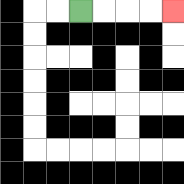{'start': '[3, 0]', 'end': '[7, 0]', 'path_directions': 'R,R,R,R', 'path_coordinates': '[[3, 0], [4, 0], [5, 0], [6, 0], [7, 0]]'}